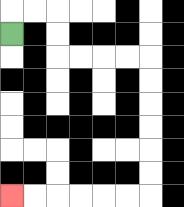{'start': '[0, 1]', 'end': '[0, 8]', 'path_directions': 'U,R,R,D,D,R,R,R,R,D,D,D,D,D,D,L,L,L,L,L,L', 'path_coordinates': '[[0, 1], [0, 0], [1, 0], [2, 0], [2, 1], [2, 2], [3, 2], [4, 2], [5, 2], [6, 2], [6, 3], [6, 4], [6, 5], [6, 6], [6, 7], [6, 8], [5, 8], [4, 8], [3, 8], [2, 8], [1, 8], [0, 8]]'}